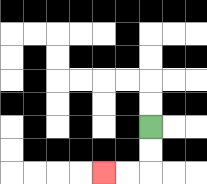{'start': '[6, 5]', 'end': '[4, 7]', 'path_directions': 'D,D,L,L', 'path_coordinates': '[[6, 5], [6, 6], [6, 7], [5, 7], [4, 7]]'}